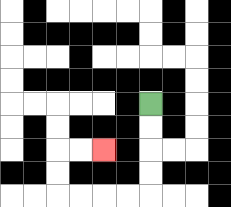{'start': '[6, 4]', 'end': '[4, 6]', 'path_directions': 'D,D,D,D,L,L,L,L,U,U,R,R', 'path_coordinates': '[[6, 4], [6, 5], [6, 6], [6, 7], [6, 8], [5, 8], [4, 8], [3, 8], [2, 8], [2, 7], [2, 6], [3, 6], [4, 6]]'}